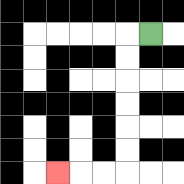{'start': '[6, 1]', 'end': '[2, 7]', 'path_directions': 'L,D,D,D,D,D,D,L,L,L', 'path_coordinates': '[[6, 1], [5, 1], [5, 2], [5, 3], [5, 4], [5, 5], [5, 6], [5, 7], [4, 7], [3, 7], [2, 7]]'}